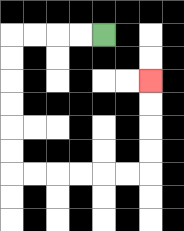{'start': '[4, 1]', 'end': '[6, 3]', 'path_directions': 'L,L,L,L,D,D,D,D,D,D,R,R,R,R,R,R,U,U,U,U', 'path_coordinates': '[[4, 1], [3, 1], [2, 1], [1, 1], [0, 1], [0, 2], [0, 3], [0, 4], [0, 5], [0, 6], [0, 7], [1, 7], [2, 7], [3, 7], [4, 7], [5, 7], [6, 7], [6, 6], [6, 5], [6, 4], [6, 3]]'}